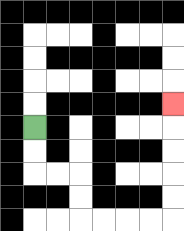{'start': '[1, 5]', 'end': '[7, 4]', 'path_directions': 'D,D,R,R,D,D,R,R,R,R,U,U,U,U,U', 'path_coordinates': '[[1, 5], [1, 6], [1, 7], [2, 7], [3, 7], [3, 8], [3, 9], [4, 9], [5, 9], [6, 9], [7, 9], [7, 8], [7, 7], [7, 6], [7, 5], [7, 4]]'}